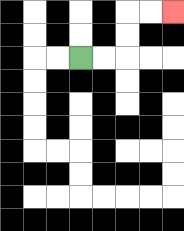{'start': '[3, 2]', 'end': '[7, 0]', 'path_directions': 'R,R,U,U,R,R', 'path_coordinates': '[[3, 2], [4, 2], [5, 2], [5, 1], [5, 0], [6, 0], [7, 0]]'}